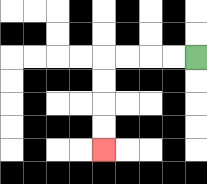{'start': '[8, 2]', 'end': '[4, 6]', 'path_directions': 'L,L,L,L,D,D,D,D', 'path_coordinates': '[[8, 2], [7, 2], [6, 2], [5, 2], [4, 2], [4, 3], [4, 4], [4, 5], [4, 6]]'}